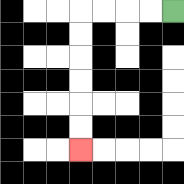{'start': '[7, 0]', 'end': '[3, 6]', 'path_directions': 'L,L,L,L,D,D,D,D,D,D', 'path_coordinates': '[[7, 0], [6, 0], [5, 0], [4, 0], [3, 0], [3, 1], [3, 2], [3, 3], [3, 4], [3, 5], [3, 6]]'}